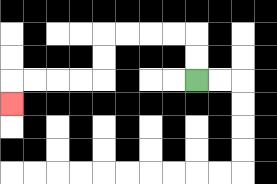{'start': '[8, 3]', 'end': '[0, 4]', 'path_directions': 'U,U,L,L,L,L,D,D,L,L,L,L,D', 'path_coordinates': '[[8, 3], [8, 2], [8, 1], [7, 1], [6, 1], [5, 1], [4, 1], [4, 2], [4, 3], [3, 3], [2, 3], [1, 3], [0, 3], [0, 4]]'}